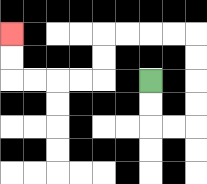{'start': '[6, 3]', 'end': '[0, 1]', 'path_directions': 'D,D,R,R,U,U,U,U,L,L,L,L,D,D,L,L,L,L,U,U', 'path_coordinates': '[[6, 3], [6, 4], [6, 5], [7, 5], [8, 5], [8, 4], [8, 3], [8, 2], [8, 1], [7, 1], [6, 1], [5, 1], [4, 1], [4, 2], [4, 3], [3, 3], [2, 3], [1, 3], [0, 3], [0, 2], [0, 1]]'}